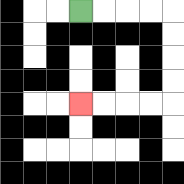{'start': '[3, 0]', 'end': '[3, 4]', 'path_directions': 'R,R,R,R,D,D,D,D,L,L,L,L', 'path_coordinates': '[[3, 0], [4, 0], [5, 0], [6, 0], [7, 0], [7, 1], [7, 2], [7, 3], [7, 4], [6, 4], [5, 4], [4, 4], [3, 4]]'}